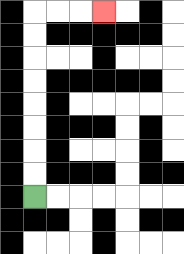{'start': '[1, 8]', 'end': '[4, 0]', 'path_directions': 'U,U,U,U,U,U,U,U,R,R,R', 'path_coordinates': '[[1, 8], [1, 7], [1, 6], [1, 5], [1, 4], [1, 3], [1, 2], [1, 1], [1, 0], [2, 0], [3, 0], [4, 0]]'}